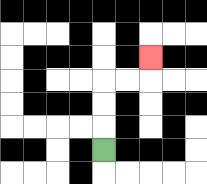{'start': '[4, 6]', 'end': '[6, 2]', 'path_directions': 'U,U,U,R,R,U', 'path_coordinates': '[[4, 6], [4, 5], [4, 4], [4, 3], [5, 3], [6, 3], [6, 2]]'}